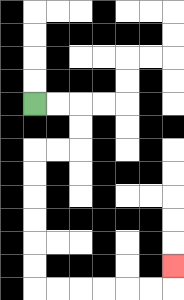{'start': '[1, 4]', 'end': '[7, 11]', 'path_directions': 'R,R,D,D,L,L,D,D,D,D,D,D,R,R,R,R,R,R,U', 'path_coordinates': '[[1, 4], [2, 4], [3, 4], [3, 5], [3, 6], [2, 6], [1, 6], [1, 7], [1, 8], [1, 9], [1, 10], [1, 11], [1, 12], [2, 12], [3, 12], [4, 12], [5, 12], [6, 12], [7, 12], [7, 11]]'}